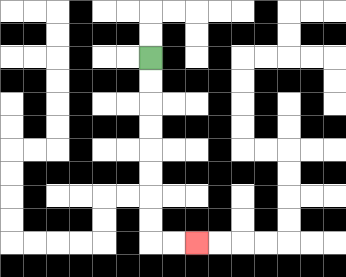{'start': '[6, 2]', 'end': '[8, 10]', 'path_directions': 'D,D,D,D,D,D,D,D,R,R', 'path_coordinates': '[[6, 2], [6, 3], [6, 4], [6, 5], [6, 6], [6, 7], [6, 8], [6, 9], [6, 10], [7, 10], [8, 10]]'}